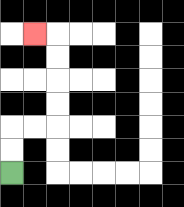{'start': '[0, 7]', 'end': '[1, 1]', 'path_directions': 'U,U,R,R,U,U,U,U,L', 'path_coordinates': '[[0, 7], [0, 6], [0, 5], [1, 5], [2, 5], [2, 4], [2, 3], [2, 2], [2, 1], [1, 1]]'}